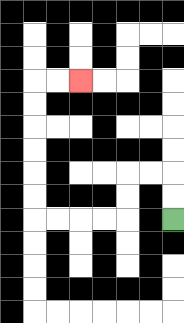{'start': '[7, 9]', 'end': '[3, 3]', 'path_directions': 'U,U,L,L,D,D,L,L,L,L,U,U,U,U,U,U,R,R', 'path_coordinates': '[[7, 9], [7, 8], [7, 7], [6, 7], [5, 7], [5, 8], [5, 9], [4, 9], [3, 9], [2, 9], [1, 9], [1, 8], [1, 7], [1, 6], [1, 5], [1, 4], [1, 3], [2, 3], [3, 3]]'}